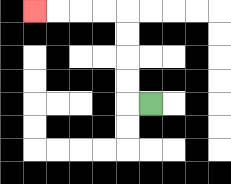{'start': '[6, 4]', 'end': '[1, 0]', 'path_directions': 'L,U,U,U,U,L,L,L,L', 'path_coordinates': '[[6, 4], [5, 4], [5, 3], [5, 2], [5, 1], [5, 0], [4, 0], [3, 0], [2, 0], [1, 0]]'}